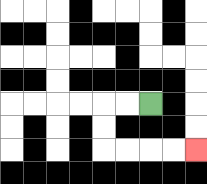{'start': '[6, 4]', 'end': '[8, 6]', 'path_directions': 'L,L,D,D,R,R,R,R', 'path_coordinates': '[[6, 4], [5, 4], [4, 4], [4, 5], [4, 6], [5, 6], [6, 6], [7, 6], [8, 6]]'}